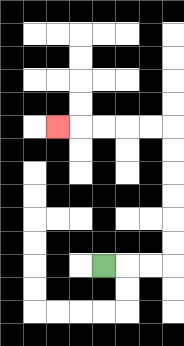{'start': '[4, 11]', 'end': '[2, 5]', 'path_directions': 'R,R,R,U,U,U,U,U,U,L,L,L,L,L', 'path_coordinates': '[[4, 11], [5, 11], [6, 11], [7, 11], [7, 10], [7, 9], [7, 8], [7, 7], [7, 6], [7, 5], [6, 5], [5, 5], [4, 5], [3, 5], [2, 5]]'}